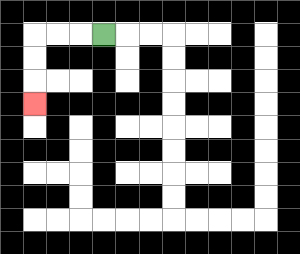{'start': '[4, 1]', 'end': '[1, 4]', 'path_directions': 'L,L,L,D,D,D', 'path_coordinates': '[[4, 1], [3, 1], [2, 1], [1, 1], [1, 2], [1, 3], [1, 4]]'}